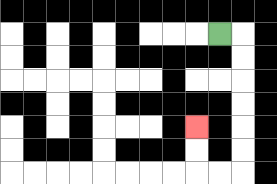{'start': '[9, 1]', 'end': '[8, 5]', 'path_directions': 'R,D,D,D,D,D,D,L,L,U,U', 'path_coordinates': '[[9, 1], [10, 1], [10, 2], [10, 3], [10, 4], [10, 5], [10, 6], [10, 7], [9, 7], [8, 7], [8, 6], [8, 5]]'}